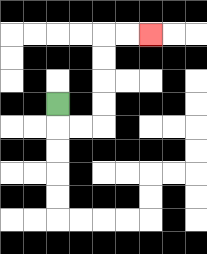{'start': '[2, 4]', 'end': '[6, 1]', 'path_directions': 'D,R,R,U,U,U,U,R,R', 'path_coordinates': '[[2, 4], [2, 5], [3, 5], [4, 5], [4, 4], [4, 3], [4, 2], [4, 1], [5, 1], [6, 1]]'}